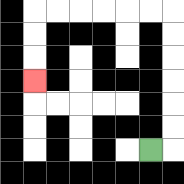{'start': '[6, 6]', 'end': '[1, 3]', 'path_directions': 'R,U,U,U,U,U,U,L,L,L,L,L,L,D,D,D', 'path_coordinates': '[[6, 6], [7, 6], [7, 5], [7, 4], [7, 3], [7, 2], [7, 1], [7, 0], [6, 0], [5, 0], [4, 0], [3, 0], [2, 0], [1, 0], [1, 1], [1, 2], [1, 3]]'}